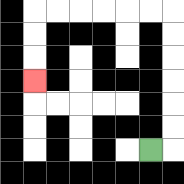{'start': '[6, 6]', 'end': '[1, 3]', 'path_directions': 'R,U,U,U,U,U,U,L,L,L,L,L,L,D,D,D', 'path_coordinates': '[[6, 6], [7, 6], [7, 5], [7, 4], [7, 3], [7, 2], [7, 1], [7, 0], [6, 0], [5, 0], [4, 0], [3, 0], [2, 0], [1, 0], [1, 1], [1, 2], [1, 3]]'}